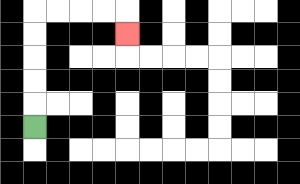{'start': '[1, 5]', 'end': '[5, 1]', 'path_directions': 'U,U,U,U,U,R,R,R,R,D', 'path_coordinates': '[[1, 5], [1, 4], [1, 3], [1, 2], [1, 1], [1, 0], [2, 0], [3, 0], [4, 0], [5, 0], [5, 1]]'}